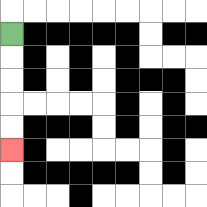{'start': '[0, 1]', 'end': '[0, 6]', 'path_directions': 'D,D,D,D,D', 'path_coordinates': '[[0, 1], [0, 2], [0, 3], [0, 4], [0, 5], [0, 6]]'}